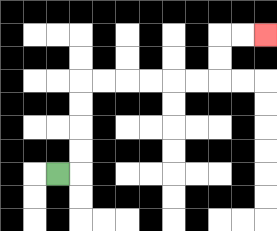{'start': '[2, 7]', 'end': '[11, 1]', 'path_directions': 'R,U,U,U,U,R,R,R,R,R,R,U,U,R,R', 'path_coordinates': '[[2, 7], [3, 7], [3, 6], [3, 5], [3, 4], [3, 3], [4, 3], [5, 3], [6, 3], [7, 3], [8, 3], [9, 3], [9, 2], [9, 1], [10, 1], [11, 1]]'}